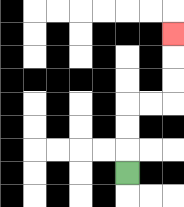{'start': '[5, 7]', 'end': '[7, 1]', 'path_directions': 'U,U,U,R,R,U,U,U', 'path_coordinates': '[[5, 7], [5, 6], [5, 5], [5, 4], [6, 4], [7, 4], [7, 3], [7, 2], [7, 1]]'}